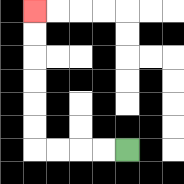{'start': '[5, 6]', 'end': '[1, 0]', 'path_directions': 'L,L,L,L,U,U,U,U,U,U', 'path_coordinates': '[[5, 6], [4, 6], [3, 6], [2, 6], [1, 6], [1, 5], [1, 4], [1, 3], [1, 2], [1, 1], [1, 0]]'}